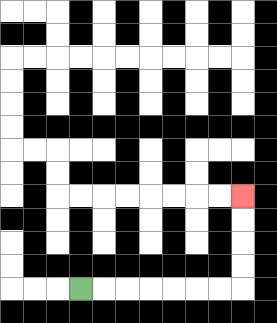{'start': '[3, 12]', 'end': '[10, 8]', 'path_directions': 'R,R,R,R,R,R,R,U,U,U,U', 'path_coordinates': '[[3, 12], [4, 12], [5, 12], [6, 12], [7, 12], [8, 12], [9, 12], [10, 12], [10, 11], [10, 10], [10, 9], [10, 8]]'}